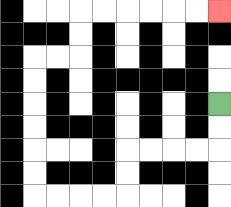{'start': '[9, 4]', 'end': '[9, 0]', 'path_directions': 'D,D,L,L,L,L,D,D,L,L,L,L,U,U,U,U,U,U,R,R,U,U,R,R,R,R,R,R', 'path_coordinates': '[[9, 4], [9, 5], [9, 6], [8, 6], [7, 6], [6, 6], [5, 6], [5, 7], [5, 8], [4, 8], [3, 8], [2, 8], [1, 8], [1, 7], [1, 6], [1, 5], [1, 4], [1, 3], [1, 2], [2, 2], [3, 2], [3, 1], [3, 0], [4, 0], [5, 0], [6, 0], [7, 0], [8, 0], [9, 0]]'}